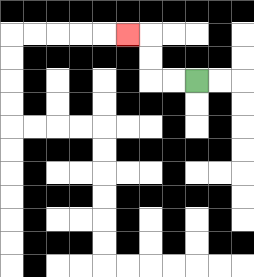{'start': '[8, 3]', 'end': '[5, 1]', 'path_directions': 'L,L,U,U,L', 'path_coordinates': '[[8, 3], [7, 3], [6, 3], [6, 2], [6, 1], [5, 1]]'}